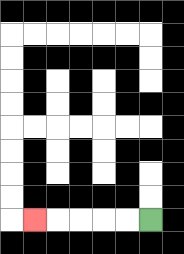{'start': '[6, 9]', 'end': '[1, 9]', 'path_directions': 'L,L,L,L,L', 'path_coordinates': '[[6, 9], [5, 9], [4, 9], [3, 9], [2, 9], [1, 9]]'}